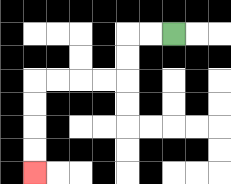{'start': '[7, 1]', 'end': '[1, 7]', 'path_directions': 'L,L,D,D,L,L,L,L,D,D,D,D', 'path_coordinates': '[[7, 1], [6, 1], [5, 1], [5, 2], [5, 3], [4, 3], [3, 3], [2, 3], [1, 3], [1, 4], [1, 5], [1, 6], [1, 7]]'}